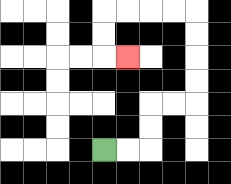{'start': '[4, 6]', 'end': '[5, 2]', 'path_directions': 'R,R,U,U,R,R,U,U,U,U,L,L,L,L,D,D,R', 'path_coordinates': '[[4, 6], [5, 6], [6, 6], [6, 5], [6, 4], [7, 4], [8, 4], [8, 3], [8, 2], [8, 1], [8, 0], [7, 0], [6, 0], [5, 0], [4, 0], [4, 1], [4, 2], [5, 2]]'}